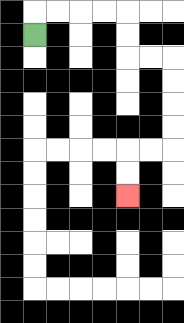{'start': '[1, 1]', 'end': '[5, 8]', 'path_directions': 'U,R,R,R,R,D,D,R,R,D,D,D,D,L,L,D,D', 'path_coordinates': '[[1, 1], [1, 0], [2, 0], [3, 0], [4, 0], [5, 0], [5, 1], [5, 2], [6, 2], [7, 2], [7, 3], [7, 4], [7, 5], [7, 6], [6, 6], [5, 6], [5, 7], [5, 8]]'}